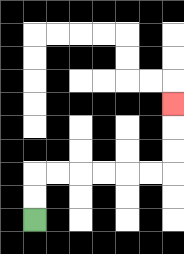{'start': '[1, 9]', 'end': '[7, 4]', 'path_directions': 'U,U,R,R,R,R,R,R,U,U,U', 'path_coordinates': '[[1, 9], [1, 8], [1, 7], [2, 7], [3, 7], [4, 7], [5, 7], [6, 7], [7, 7], [7, 6], [7, 5], [7, 4]]'}